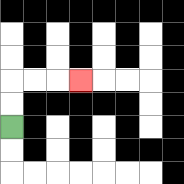{'start': '[0, 5]', 'end': '[3, 3]', 'path_directions': 'U,U,R,R,R', 'path_coordinates': '[[0, 5], [0, 4], [0, 3], [1, 3], [2, 3], [3, 3]]'}